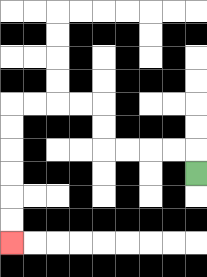{'start': '[8, 7]', 'end': '[0, 10]', 'path_directions': 'U,L,L,L,L,U,U,L,L,L,L,D,D,D,D,D,D', 'path_coordinates': '[[8, 7], [8, 6], [7, 6], [6, 6], [5, 6], [4, 6], [4, 5], [4, 4], [3, 4], [2, 4], [1, 4], [0, 4], [0, 5], [0, 6], [0, 7], [0, 8], [0, 9], [0, 10]]'}